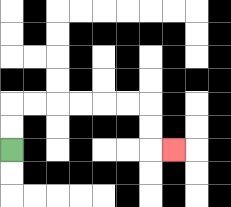{'start': '[0, 6]', 'end': '[7, 6]', 'path_directions': 'U,U,R,R,R,R,R,R,D,D,R', 'path_coordinates': '[[0, 6], [0, 5], [0, 4], [1, 4], [2, 4], [3, 4], [4, 4], [5, 4], [6, 4], [6, 5], [6, 6], [7, 6]]'}